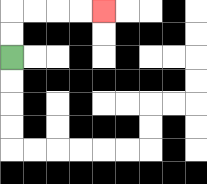{'start': '[0, 2]', 'end': '[4, 0]', 'path_directions': 'U,U,R,R,R,R', 'path_coordinates': '[[0, 2], [0, 1], [0, 0], [1, 0], [2, 0], [3, 0], [4, 0]]'}